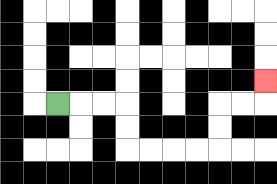{'start': '[2, 4]', 'end': '[11, 3]', 'path_directions': 'R,R,R,D,D,R,R,R,R,U,U,R,R,U', 'path_coordinates': '[[2, 4], [3, 4], [4, 4], [5, 4], [5, 5], [5, 6], [6, 6], [7, 6], [8, 6], [9, 6], [9, 5], [9, 4], [10, 4], [11, 4], [11, 3]]'}